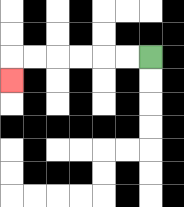{'start': '[6, 2]', 'end': '[0, 3]', 'path_directions': 'L,L,L,L,L,L,D', 'path_coordinates': '[[6, 2], [5, 2], [4, 2], [3, 2], [2, 2], [1, 2], [0, 2], [0, 3]]'}